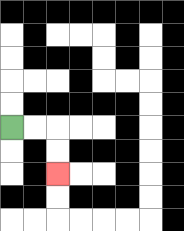{'start': '[0, 5]', 'end': '[2, 7]', 'path_directions': 'R,R,D,D', 'path_coordinates': '[[0, 5], [1, 5], [2, 5], [2, 6], [2, 7]]'}